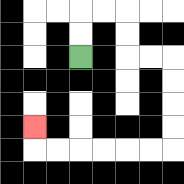{'start': '[3, 2]', 'end': '[1, 5]', 'path_directions': 'U,U,R,R,D,D,R,R,D,D,D,D,L,L,L,L,L,L,U', 'path_coordinates': '[[3, 2], [3, 1], [3, 0], [4, 0], [5, 0], [5, 1], [5, 2], [6, 2], [7, 2], [7, 3], [7, 4], [7, 5], [7, 6], [6, 6], [5, 6], [4, 6], [3, 6], [2, 6], [1, 6], [1, 5]]'}